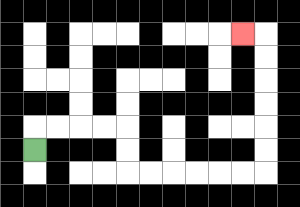{'start': '[1, 6]', 'end': '[10, 1]', 'path_directions': 'U,R,R,R,R,D,D,R,R,R,R,R,R,U,U,U,U,U,U,L', 'path_coordinates': '[[1, 6], [1, 5], [2, 5], [3, 5], [4, 5], [5, 5], [5, 6], [5, 7], [6, 7], [7, 7], [8, 7], [9, 7], [10, 7], [11, 7], [11, 6], [11, 5], [11, 4], [11, 3], [11, 2], [11, 1], [10, 1]]'}